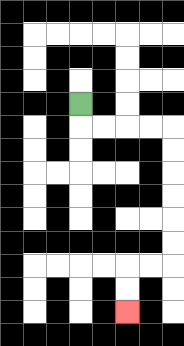{'start': '[3, 4]', 'end': '[5, 13]', 'path_directions': 'D,R,R,R,R,D,D,D,D,D,D,L,L,D,D', 'path_coordinates': '[[3, 4], [3, 5], [4, 5], [5, 5], [6, 5], [7, 5], [7, 6], [7, 7], [7, 8], [7, 9], [7, 10], [7, 11], [6, 11], [5, 11], [5, 12], [5, 13]]'}